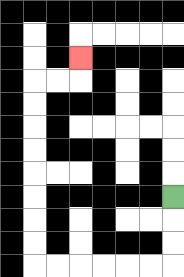{'start': '[7, 8]', 'end': '[3, 2]', 'path_directions': 'D,D,D,L,L,L,L,L,L,U,U,U,U,U,U,U,U,R,R,U', 'path_coordinates': '[[7, 8], [7, 9], [7, 10], [7, 11], [6, 11], [5, 11], [4, 11], [3, 11], [2, 11], [1, 11], [1, 10], [1, 9], [1, 8], [1, 7], [1, 6], [1, 5], [1, 4], [1, 3], [2, 3], [3, 3], [3, 2]]'}